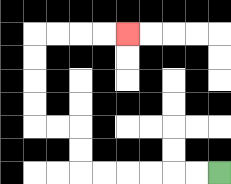{'start': '[9, 7]', 'end': '[5, 1]', 'path_directions': 'L,L,L,L,L,L,U,U,L,L,U,U,U,U,R,R,R,R', 'path_coordinates': '[[9, 7], [8, 7], [7, 7], [6, 7], [5, 7], [4, 7], [3, 7], [3, 6], [3, 5], [2, 5], [1, 5], [1, 4], [1, 3], [1, 2], [1, 1], [2, 1], [3, 1], [4, 1], [5, 1]]'}